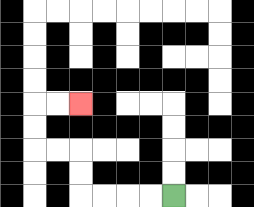{'start': '[7, 8]', 'end': '[3, 4]', 'path_directions': 'L,L,L,L,U,U,L,L,U,U,R,R', 'path_coordinates': '[[7, 8], [6, 8], [5, 8], [4, 8], [3, 8], [3, 7], [3, 6], [2, 6], [1, 6], [1, 5], [1, 4], [2, 4], [3, 4]]'}